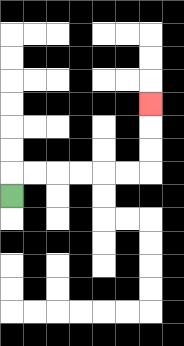{'start': '[0, 8]', 'end': '[6, 4]', 'path_directions': 'U,R,R,R,R,R,R,U,U,U', 'path_coordinates': '[[0, 8], [0, 7], [1, 7], [2, 7], [3, 7], [4, 7], [5, 7], [6, 7], [6, 6], [6, 5], [6, 4]]'}